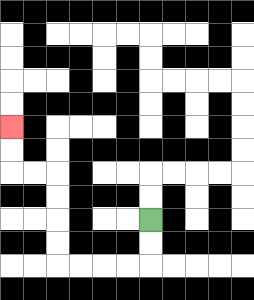{'start': '[6, 9]', 'end': '[0, 5]', 'path_directions': 'D,D,L,L,L,L,U,U,U,U,L,L,U,U', 'path_coordinates': '[[6, 9], [6, 10], [6, 11], [5, 11], [4, 11], [3, 11], [2, 11], [2, 10], [2, 9], [2, 8], [2, 7], [1, 7], [0, 7], [0, 6], [0, 5]]'}